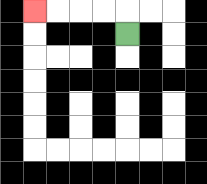{'start': '[5, 1]', 'end': '[1, 0]', 'path_directions': 'U,L,L,L,L', 'path_coordinates': '[[5, 1], [5, 0], [4, 0], [3, 0], [2, 0], [1, 0]]'}